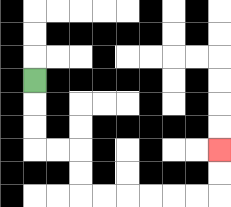{'start': '[1, 3]', 'end': '[9, 6]', 'path_directions': 'D,D,D,R,R,D,D,R,R,R,R,R,R,U,U', 'path_coordinates': '[[1, 3], [1, 4], [1, 5], [1, 6], [2, 6], [3, 6], [3, 7], [3, 8], [4, 8], [5, 8], [6, 8], [7, 8], [8, 8], [9, 8], [9, 7], [9, 6]]'}